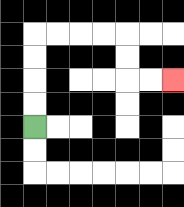{'start': '[1, 5]', 'end': '[7, 3]', 'path_directions': 'U,U,U,U,R,R,R,R,D,D,R,R', 'path_coordinates': '[[1, 5], [1, 4], [1, 3], [1, 2], [1, 1], [2, 1], [3, 1], [4, 1], [5, 1], [5, 2], [5, 3], [6, 3], [7, 3]]'}